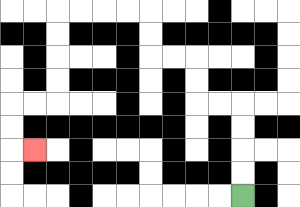{'start': '[10, 8]', 'end': '[1, 6]', 'path_directions': 'U,U,U,U,L,L,U,U,L,L,U,U,L,L,L,L,D,D,D,D,L,L,D,D,R', 'path_coordinates': '[[10, 8], [10, 7], [10, 6], [10, 5], [10, 4], [9, 4], [8, 4], [8, 3], [8, 2], [7, 2], [6, 2], [6, 1], [6, 0], [5, 0], [4, 0], [3, 0], [2, 0], [2, 1], [2, 2], [2, 3], [2, 4], [1, 4], [0, 4], [0, 5], [0, 6], [1, 6]]'}